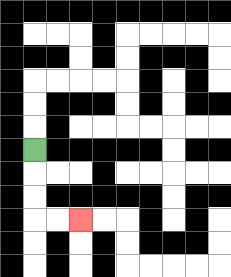{'start': '[1, 6]', 'end': '[3, 9]', 'path_directions': 'D,D,D,R,R', 'path_coordinates': '[[1, 6], [1, 7], [1, 8], [1, 9], [2, 9], [3, 9]]'}